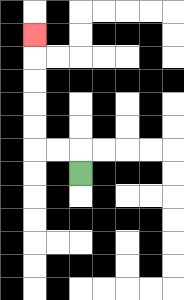{'start': '[3, 7]', 'end': '[1, 1]', 'path_directions': 'U,L,L,U,U,U,U,U', 'path_coordinates': '[[3, 7], [3, 6], [2, 6], [1, 6], [1, 5], [1, 4], [1, 3], [1, 2], [1, 1]]'}